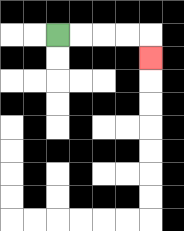{'start': '[2, 1]', 'end': '[6, 2]', 'path_directions': 'R,R,R,R,D', 'path_coordinates': '[[2, 1], [3, 1], [4, 1], [5, 1], [6, 1], [6, 2]]'}